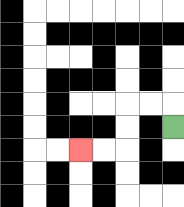{'start': '[7, 5]', 'end': '[3, 6]', 'path_directions': 'U,L,L,D,D,L,L', 'path_coordinates': '[[7, 5], [7, 4], [6, 4], [5, 4], [5, 5], [5, 6], [4, 6], [3, 6]]'}